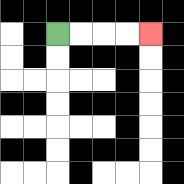{'start': '[2, 1]', 'end': '[6, 1]', 'path_directions': 'R,R,R,R', 'path_coordinates': '[[2, 1], [3, 1], [4, 1], [5, 1], [6, 1]]'}